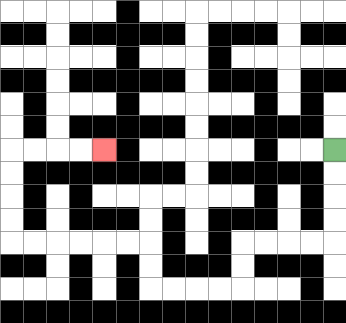{'start': '[14, 6]', 'end': '[4, 6]', 'path_directions': 'D,D,D,D,L,L,L,L,D,D,L,L,L,L,U,U,L,L,L,L,L,L,U,U,U,U,R,R,R,R', 'path_coordinates': '[[14, 6], [14, 7], [14, 8], [14, 9], [14, 10], [13, 10], [12, 10], [11, 10], [10, 10], [10, 11], [10, 12], [9, 12], [8, 12], [7, 12], [6, 12], [6, 11], [6, 10], [5, 10], [4, 10], [3, 10], [2, 10], [1, 10], [0, 10], [0, 9], [0, 8], [0, 7], [0, 6], [1, 6], [2, 6], [3, 6], [4, 6]]'}